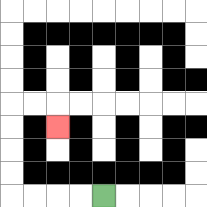{'start': '[4, 8]', 'end': '[2, 5]', 'path_directions': 'L,L,L,L,U,U,U,U,R,R,D', 'path_coordinates': '[[4, 8], [3, 8], [2, 8], [1, 8], [0, 8], [0, 7], [0, 6], [0, 5], [0, 4], [1, 4], [2, 4], [2, 5]]'}